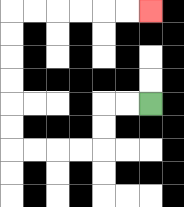{'start': '[6, 4]', 'end': '[6, 0]', 'path_directions': 'L,L,D,D,L,L,L,L,U,U,U,U,U,U,R,R,R,R,R,R', 'path_coordinates': '[[6, 4], [5, 4], [4, 4], [4, 5], [4, 6], [3, 6], [2, 6], [1, 6], [0, 6], [0, 5], [0, 4], [0, 3], [0, 2], [0, 1], [0, 0], [1, 0], [2, 0], [3, 0], [4, 0], [5, 0], [6, 0]]'}